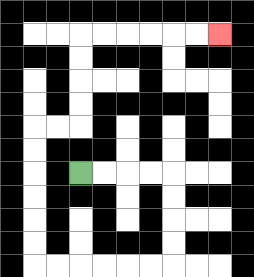{'start': '[3, 7]', 'end': '[9, 1]', 'path_directions': 'R,R,R,R,D,D,D,D,L,L,L,L,L,L,U,U,U,U,U,U,R,R,U,U,U,U,R,R,R,R,R,R', 'path_coordinates': '[[3, 7], [4, 7], [5, 7], [6, 7], [7, 7], [7, 8], [7, 9], [7, 10], [7, 11], [6, 11], [5, 11], [4, 11], [3, 11], [2, 11], [1, 11], [1, 10], [1, 9], [1, 8], [1, 7], [1, 6], [1, 5], [2, 5], [3, 5], [3, 4], [3, 3], [3, 2], [3, 1], [4, 1], [5, 1], [6, 1], [7, 1], [8, 1], [9, 1]]'}